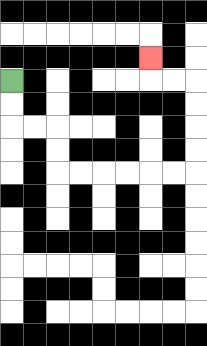{'start': '[0, 3]', 'end': '[6, 2]', 'path_directions': 'D,D,R,R,D,D,R,R,R,R,R,R,U,U,U,U,L,L,U', 'path_coordinates': '[[0, 3], [0, 4], [0, 5], [1, 5], [2, 5], [2, 6], [2, 7], [3, 7], [4, 7], [5, 7], [6, 7], [7, 7], [8, 7], [8, 6], [8, 5], [8, 4], [8, 3], [7, 3], [6, 3], [6, 2]]'}